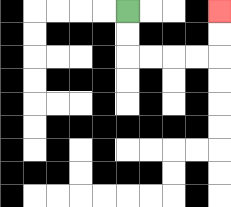{'start': '[5, 0]', 'end': '[9, 0]', 'path_directions': 'D,D,R,R,R,R,U,U', 'path_coordinates': '[[5, 0], [5, 1], [5, 2], [6, 2], [7, 2], [8, 2], [9, 2], [9, 1], [9, 0]]'}